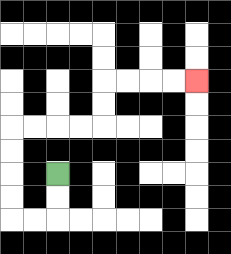{'start': '[2, 7]', 'end': '[8, 3]', 'path_directions': 'D,D,L,L,U,U,U,U,R,R,R,R,U,U,R,R,R,R', 'path_coordinates': '[[2, 7], [2, 8], [2, 9], [1, 9], [0, 9], [0, 8], [0, 7], [0, 6], [0, 5], [1, 5], [2, 5], [3, 5], [4, 5], [4, 4], [4, 3], [5, 3], [6, 3], [7, 3], [8, 3]]'}